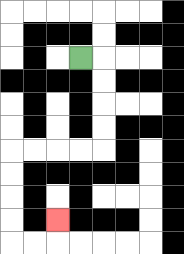{'start': '[3, 2]', 'end': '[2, 9]', 'path_directions': 'R,D,D,D,D,L,L,L,L,D,D,D,D,R,R,U', 'path_coordinates': '[[3, 2], [4, 2], [4, 3], [4, 4], [4, 5], [4, 6], [3, 6], [2, 6], [1, 6], [0, 6], [0, 7], [0, 8], [0, 9], [0, 10], [1, 10], [2, 10], [2, 9]]'}